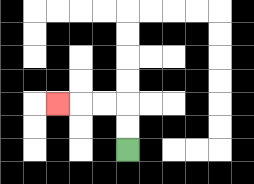{'start': '[5, 6]', 'end': '[2, 4]', 'path_directions': 'U,U,L,L,L', 'path_coordinates': '[[5, 6], [5, 5], [5, 4], [4, 4], [3, 4], [2, 4]]'}